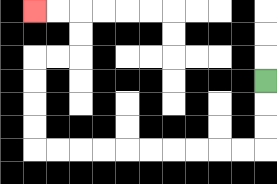{'start': '[11, 3]', 'end': '[1, 0]', 'path_directions': 'D,D,D,L,L,L,L,L,L,L,L,L,L,U,U,U,U,R,R,U,U,L,L', 'path_coordinates': '[[11, 3], [11, 4], [11, 5], [11, 6], [10, 6], [9, 6], [8, 6], [7, 6], [6, 6], [5, 6], [4, 6], [3, 6], [2, 6], [1, 6], [1, 5], [1, 4], [1, 3], [1, 2], [2, 2], [3, 2], [3, 1], [3, 0], [2, 0], [1, 0]]'}